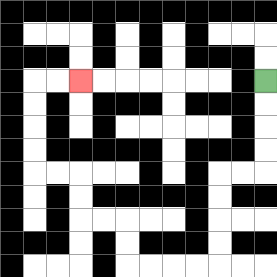{'start': '[11, 3]', 'end': '[3, 3]', 'path_directions': 'D,D,D,D,L,L,D,D,D,D,L,L,L,L,U,U,L,L,U,U,L,L,U,U,U,U,R,R', 'path_coordinates': '[[11, 3], [11, 4], [11, 5], [11, 6], [11, 7], [10, 7], [9, 7], [9, 8], [9, 9], [9, 10], [9, 11], [8, 11], [7, 11], [6, 11], [5, 11], [5, 10], [5, 9], [4, 9], [3, 9], [3, 8], [3, 7], [2, 7], [1, 7], [1, 6], [1, 5], [1, 4], [1, 3], [2, 3], [3, 3]]'}